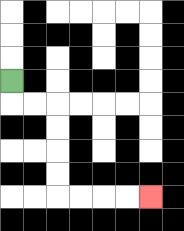{'start': '[0, 3]', 'end': '[6, 8]', 'path_directions': 'D,R,R,D,D,D,D,R,R,R,R', 'path_coordinates': '[[0, 3], [0, 4], [1, 4], [2, 4], [2, 5], [2, 6], [2, 7], [2, 8], [3, 8], [4, 8], [5, 8], [6, 8]]'}